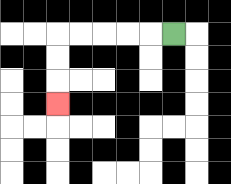{'start': '[7, 1]', 'end': '[2, 4]', 'path_directions': 'L,L,L,L,L,D,D,D', 'path_coordinates': '[[7, 1], [6, 1], [5, 1], [4, 1], [3, 1], [2, 1], [2, 2], [2, 3], [2, 4]]'}